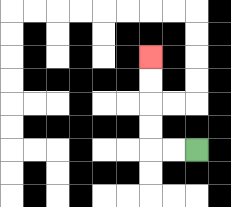{'start': '[8, 6]', 'end': '[6, 2]', 'path_directions': 'L,L,U,U,U,U', 'path_coordinates': '[[8, 6], [7, 6], [6, 6], [6, 5], [6, 4], [6, 3], [6, 2]]'}